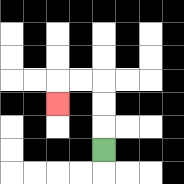{'start': '[4, 6]', 'end': '[2, 4]', 'path_directions': 'U,U,U,L,L,D', 'path_coordinates': '[[4, 6], [4, 5], [4, 4], [4, 3], [3, 3], [2, 3], [2, 4]]'}